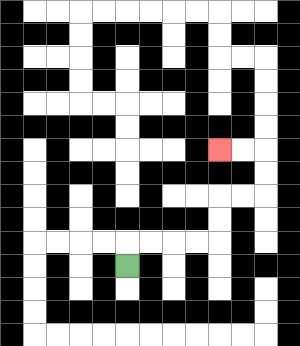{'start': '[5, 11]', 'end': '[9, 6]', 'path_directions': 'U,R,R,R,R,U,U,R,R,U,U,L,L', 'path_coordinates': '[[5, 11], [5, 10], [6, 10], [7, 10], [8, 10], [9, 10], [9, 9], [9, 8], [10, 8], [11, 8], [11, 7], [11, 6], [10, 6], [9, 6]]'}